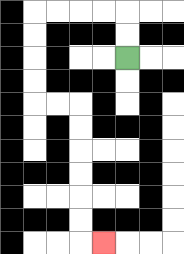{'start': '[5, 2]', 'end': '[4, 10]', 'path_directions': 'U,U,L,L,L,L,D,D,D,D,R,R,D,D,D,D,D,D,R', 'path_coordinates': '[[5, 2], [5, 1], [5, 0], [4, 0], [3, 0], [2, 0], [1, 0], [1, 1], [1, 2], [1, 3], [1, 4], [2, 4], [3, 4], [3, 5], [3, 6], [3, 7], [3, 8], [3, 9], [3, 10], [4, 10]]'}